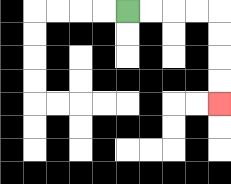{'start': '[5, 0]', 'end': '[9, 4]', 'path_directions': 'R,R,R,R,D,D,D,D', 'path_coordinates': '[[5, 0], [6, 0], [7, 0], [8, 0], [9, 0], [9, 1], [9, 2], [9, 3], [9, 4]]'}